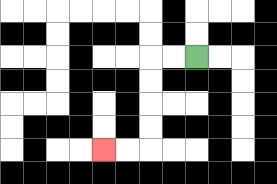{'start': '[8, 2]', 'end': '[4, 6]', 'path_directions': 'L,L,D,D,D,D,L,L', 'path_coordinates': '[[8, 2], [7, 2], [6, 2], [6, 3], [6, 4], [6, 5], [6, 6], [5, 6], [4, 6]]'}